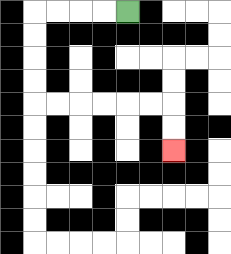{'start': '[5, 0]', 'end': '[7, 6]', 'path_directions': 'L,L,L,L,D,D,D,D,R,R,R,R,R,R,D,D', 'path_coordinates': '[[5, 0], [4, 0], [3, 0], [2, 0], [1, 0], [1, 1], [1, 2], [1, 3], [1, 4], [2, 4], [3, 4], [4, 4], [5, 4], [6, 4], [7, 4], [7, 5], [7, 6]]'}